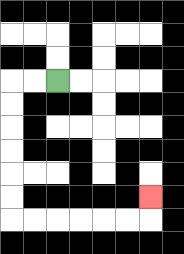{'start': '[2, 3]', 'end': '[6, 8]', 'path_directions': 'L,L,D,D,D,D,D,D,R,R,R,R,R,R,U', 'path_coordinates': '[[2, 3], [1, 3], [0, 3], [0, 4], [0, 5], [0, 6], [0, 7], [0, 8], [0, 9], [1, 9], [2, 9], [3, 9], [4, 9], [5, 9], [6, 9], [6, 8]]'}